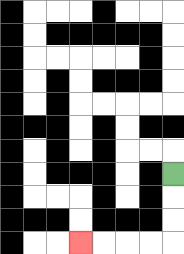{'start': '[7, 7]', 'end': '[3, 10]', 'path_directions': 'D,D,D,L,L,L,L', 'path_coordinates': '[[7, 7], [7, 8], [7, 9], [7, 10], [6, 10], [5, 10], [4, 10], [3, 10]]'}